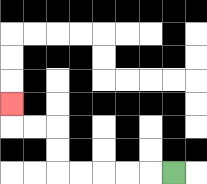{'start': '[7, 7]', 'end': '[0, 4]', 'path_directions': 'L,L,L,L,L,U,U,L,L,U', 'path_coordinates': '[[7, 7], [6, 7], [5, 7], [4, 7], [3, 7], [2, 7], [2, 6], [2, 5], [1, 5], [0, 5], [0, 4]]'}